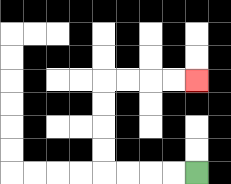{'start': '[8, 7]', 'end': '[8, 3]', 'path_directions': 'L,L,L,L,U,U,U,U,R,R,R,R', 'path_coordinates': '[[8, 7], [7, 7], [6, 7], [5, 7], [4, 7], [4, 6], [4, 5], [4, 4], [4, 3], [5, 3], [6, 3], [7, 3], [8, 3]]'}